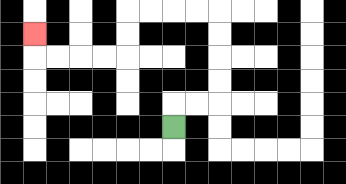{'start': '[7, 5]', 'end': '[1, 1]', 'path_directions': 'U,R,R,U,U,U,U,L,L,L,L,D,D,L,L,L,L,U', 'path_coordinates': '[[7, 5], [7, 4], [8, 4], [9, 4], [9, 3], [9, 2], [9, 1], [9, 0], [8, 0], [7, 0], [6, 0], [5, 0], [5, 1], [5, 2], [4, 2], [3, 2], [2, 2], [1, 2], [1, 1]]'}